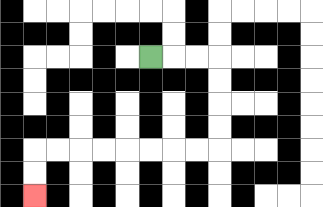{'start': '[6, 2]', 'end': '[1, 8]', 'path_directions': 'R,R,R,D,D,D,D,L,L,L,L,L,L,L,L,D,D', 'path_coordinates': '[[6, 2], [7, 2], [8, 2], [9, 2], [9, 3], [9, 4], [9, 5], [9, 6], [8, 6], [7, 6], [6, 6], [5, 6], [4, 6], [3, 6], [2, 6], [1, 6], [1, 7], [1, 8]]'}